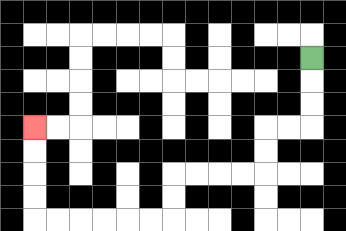{'start': '[13, 2]', 'end': '[1, 5]', 'path_directions': 'D,D,D,L,L,D,D,L,L,L,L,D,D,L,L,L,L,L,L,U,U,U,U', 'path_coordinates': '[[13, 2], [13, 3], [13, 4], [13, 5], [12, 5], [11, 5], [11, 6], [11, 7], [10, 7], [9, 7], [8, 7], [7, 7], [7, 8], [7, 9], [6, 9], [5, 9], [4, 9], [3, 9], [2, 9], [1, 9], [1, 8], [1, 7], [1, 6], [1, 5]]'}